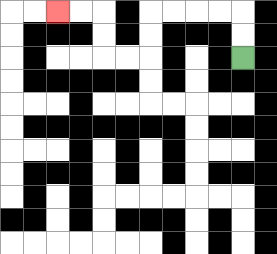{'start': '[10, 2]', 'end': '[2, 0]', 'path_directions': 'U,U,L,L,L,L,D,D,L,L,U,U,L,L', 'path_coordinates': '[[10, 2], [10, 1], [10, 0], [9, 0], [8, 0], [7, 0], [6, 0], [6, 1], [6, 2], [5, 2], [4, 2], [4, 1], [4, 0], [3, 0], [2, 0]]'}